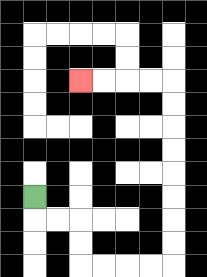{'start': '[1, 8]', 'end': '[3, 3]', 'path_directions': 'D,R,R,D,D,R,R,R,R,U,U,U,U,U,U,U,U,L,L,L,L', 'path_coordinates': '[[1, 8], [1, 9], [2, 9], [3, 9], [3, 10], [3, 11], [4, 11], [5, 11], [6, 11], [7, 11], [7, 10], [7, 9], [7, 8], [7, 7], [7, 6], [7, 5], [7, 4], [7, 3], [6, 3], [5, 3], [4, 3], [3, 3]]'}